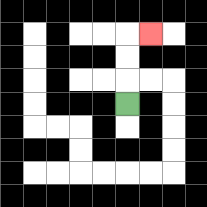{'start': '[5, 4]', 'end': '[6, 1]', 'path_directions': 'U,U,U,R', 'path_coordinates': '[[5, 4], [5, 3], [5, 2], [5, 1], [6, 1]]'}